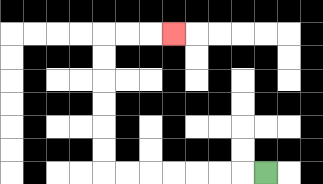{'start': '[11, 7]', 'end': '[7, 1]', 'path_directions': 'L,L,L,L,L,L,L,U,U,U,U,U,U,R,R,R', 'path_coordinates': '[[11, 7], [10, 7], [9, 7], [8, 7], [7, 7], [6, 7], [5, 7], [4, 7], [4, 6], [4, 5], [4, 4], [4, 3], [4, 2], [4, 1], [5, 1], [6, 1], [7, 1]]'}